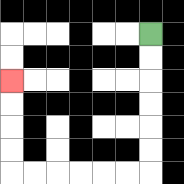{'start': '[6, 1]', 'end': '[0, 3]', 'path_directions': 'D,D,D,D,D,D,L,L,L,L,L,L,U,U,U,U', 'path_coordinates': '[[6, 1], [6, 2], [6, 3], [6, 4], [6, 5], [6, 6], [6, 7], [5, 7], [4, 7], [3, 7], [2, 7], [1, 7], [0, 7], [0, 6], [0, 5], [0, 4], [0, 3]]'}